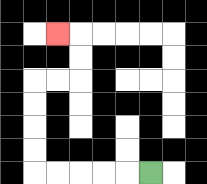{'start': '[6, 7]', 'end': '[2, 1]', 'path_directions': 'L,L,L,L,L,U,U,U,U,R,R,U,U,L', 'path_coordinates': '[[6, 7], [5, 7], [4, 7], [3, 7], [2, 7], [1, 7], [1, 6], [1, 5], [1, 4], [1, 3], [2, 3], [3, 3], [3, 2], [3, 1], [2, 1]]'}